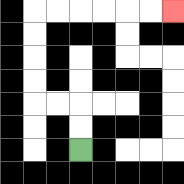{'start': '[3, 6]', 'end': '[7, 0]', 'path_directions': 'U,U,L,L,U,U,U,U,R,R,R,R,R,R', 'path_coordinates': '[[3, 6], [3, 5], [3, 4], [2, 4], [1, 4], [1, 3], [1, 2], [1, 1], [1, 0], [2, 0], [3, 0], [4, 0], [5, 0], [6, 0], [7, 0]]'}